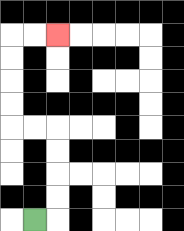{'start': '[1, 9]', 'end': '[2, 1]', 'path_directions': 'R,U,U,U,U,L,L,U,U,U,U,R,R', 'path_coordinates': '[[1, 9], [2, 9], [2, 8], [2, 7], [2, 6], [2, 5], [1, 5], [0, 5], [0, 4], [0, 3], [0, 2], [0, 1], [1, 1], [2, 1]]'}